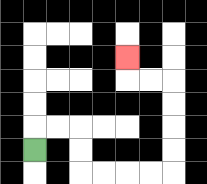{'start': '[1, 6]', 'end': '[5, 2]', 'path_directions': 'U,R,R,D,D,R,R,R,R,U,U,U,U,L,L,U', 'path_coordinates': '[[1, 6], [1, 5], [2, 5], [3, 5], [3, 6], [3, 7], [4, 7], [5, 7], [6, 7], [7, 7], [7, 6], [7, 5], [7, 4], [7, 3], [6, 3], [5, 3], [5, 2]]'}